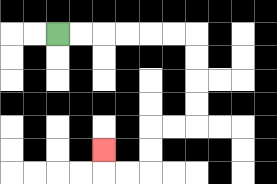{'start': '[2, 1]', 'end': '[4, 6]', 'path_directions': 'R,R,R,R,R,R,D,D,D,D,L,L,D,D,L,L,U', 'path_coordinates': '[[2, 1], [3, 1], [4, 1], [5, 1], [6, 1], [7, 1], [8, 1], [8, 2], [8, 3], [8, 4], [8, 5], [7, 5], [6, 5], [6, 6], [6, 7], [5, 7], [4, 7], [4, 6]]'}